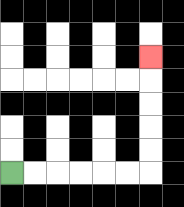{'start': '[0, 7]', 'end': '[6, 2]', 'path_directions': 'R,R,R,R,R,R,U,U,U,U,U', 'path_coordinates': '[[0, 7], [1, 7], [2, 7], [3, 7], [4, 7], [5, 7], [6, 7], [6, 6], [6, 5], [6, 4], [6, 3], [6, 2]]'}